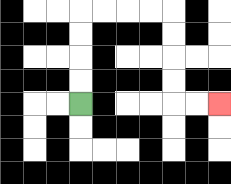{'start': '[3, 4]', 'end': '[9, 4]', 'path_directions': 'U,U,U,U,R,R,R,R,D,D,D,D,R,R', 'path_coordinates': '[[3, 4], [3, 3], [3, 2], [3, 1], [3, 0], [4, 0], [5, 0], [6, 0], [7, 0], [7, 1], [7, 2], [7, 3], [7, 4], [8, 4], [9, 4]]'}